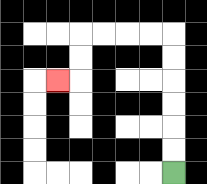{'start': '[7, 7]', 'end': '[2, 3]', 'path_directions': 'U,U,U,U,U,U,L,L,L,L,D,D,L', 'path_coordinates': '[[7, 7], [7, 6], [7, 5], [7, 4], [7, 3], [7, 2], [7, 1], [6, 1], [5, 1], [4, 1], [3, 1], [3, 2], [3, 3], [2, 3]]'}